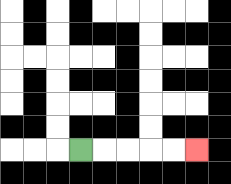{'start': '[3, 6]', 'end': '[8, 6]', 'path_directions': 'R,R,R,R,R', 'path_coordinates': '[[3, 6], [4, 6], [5, 6], [6, 6], [7, 6], [8, 6]]'}